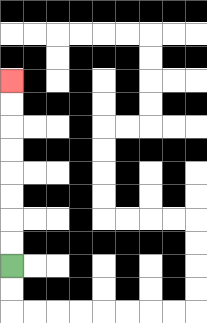{'start': '[0, 11]', 'end': '[0, 3]', 'path_directions': 'U,U,U,U,U,U,U,U', 'path_coordinates': '[[0, 11], [0, 10], [0, 9], [0, 8], [0, 7], [0, 6], [0, 5], [0, 4], [0, 3]]'}